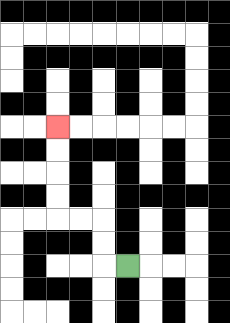{'start': '[5, 11]', 'end': '[2, 5]', 'path_directions': 'L,U,U,L,L,U,U,U,U', 'path_coordinates': '[[5, 11], [4, 11], [4, 10], [4, 9], [3, 9], [2, 9], [2, 8], [2, 7], [2, 6], [2, 5]]'}